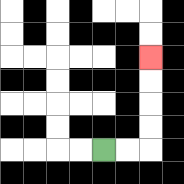{'start': '[4, 6]', 'end': '[6, 2]', 'path_directions': 'R,R,U,U,U,U', 'path_coordinates': '[[4, 6], [5, 6], [6, 6], [6, 5], [6, 4], [6, 3], [6, 2]]'}